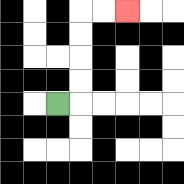{'start': '[2, 4]', 'end': '[5, 0]', 'path_directions': 'R,U,U,U,U,R,R', 'path_coordinates': '[[2, 4], [3, 4], [3, 3], [3, 2], [3, 1], [3, 0], [4, 0], [5, 0]]'}